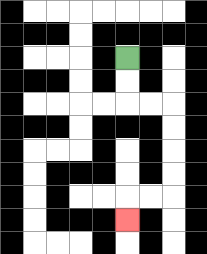{'start': '[5, 2]', 'end': '[5, 9]', 'path_directions': 'D,D,R,R,D,D,D,D,L,L,D', 'path_coordinates': '[[5, 2], [5, 3], [5, 4], [6, 4], [7, 4], [7, 5], [7, 6], [7, 7], [7, 8], [6, 8], [5, 8], [5, 9]]'}